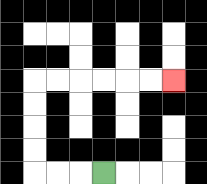{'start': '[4, 7]', 'end': '[7, 3]', 'path_directions': 'L,L,L,U,U,U,U,R,R,R,R,R,R', 'path_coordinates': '[[4, 7], [3, 7], [2, 7], [1, 7], [1, 6], [1, 5], [1, 4], [1, 3], [2, 3], [3, 3], [4, 3], [5, 3], [6, 3], [7, 3]]'}